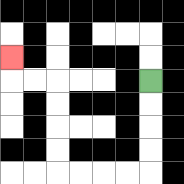{'start': '[6, 3]', 'end': '[0, 2]', 'path_directions': 'D,D,D,D,L,L,L,L,U,U,U,U,L,L,U', 'path_coordinates': '[[6, 3], [6, 4], [6, 5], [6, 6], [6, 7], [5, 7], [4, 7], [3, 7], [2, 7], [2, 6], [2, 5], [2, 4], [2, 3], [1, 3], [0, 3], [0, 2]]'}